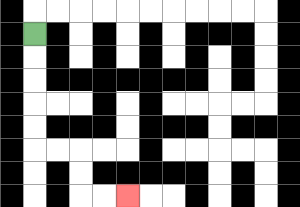{'start': '[1, 1]', 'end': '[5, 8]', 'path_directions': 'D,D,D,D,D,R,R,D,D,R,R', 'path_coordinates': '[[1, 1], [1, 2], [1, 3], [1, 4], [1, 5], [1, 6], [2, 6], [3, 6], [3, 7], [3, 8], [4, 8], [5, 8]]'}